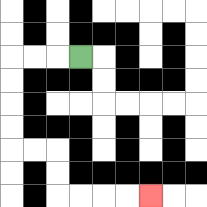{'start': '[3, 2]', 'end': '[6, 8]', 'path_directions': 'L,L,L,D,D,D,D,R,R,D,D,R,R,R,R', 'path_coordinates': '[[3, 2], [2, 2], [1, 2], [0, 2], [0, 3], [0, 4], [0, 5], [0, 6], [1, 6], [2, 6], [2, 7], [2, 8], [3, 8], [4, 8], [5, 8], [6, 8]]'}